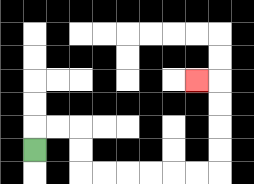{'start': '[1, 6]', 'end': '[8, 3]', 'path_directions': 'U,R,R,D,D,R,R,R,R,R,R,U,U,U,U,L', 'path_coordinates': '[[1, 6], [1, 5], [2, 5], [3, 5], [3, 6], [3, 7], [4, 7], [5, 7], [6, 7], [7, 7], [8, 7], [9, 7], [9, 6], [9, 5], [9, 4], [9, 3], [8, 3]]'}